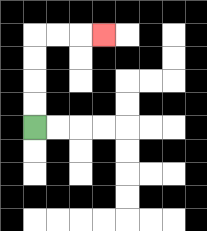{'start': '[1, 5]', 'end': '[4, 1]', 'path_directions': 'U,U,U,U,R,R,R', 'path_coordinates': '[[1, 5], [1, 4], [1, 3], [1, 2], [1, 1], [2, 1], [3, 1], [4, 1]]'}